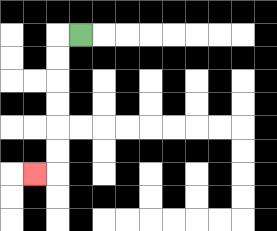{'start': '[3, 1]', 'end': '[1, 7]', 'path_directions': 'L,D,D,D,D,D,D,L', 'path_coordinates': '[[3, 1], [2, 1], [2, 2], [2, 3], [2, 4], [2, 5], [2, 6], [2, 7], [1, 7]]'}